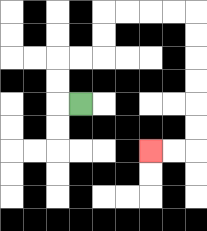{'start': '[3, 4]', 'end': '[6, 6]', 'path_directions': 'L,U,U,R,R,U,U,R,R,R,R,D,D,D,D,D,D,L,L', 'path_coordinates': '[[3, 4], [2, 4], [2, 3], [2, 2], [3, 2], [4, 2], [4, 1], [4, 0], [5, 0], [6, 0], [7, 0], [8, 0], [8, 1], [8, 2], [8, 3], [8, 4], [8, 5], [8, 6], [7, 6], [6, 6]]'}